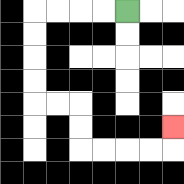{'start': '[5, 0]', 'end': '[7, 5]', 'path_directions': 'L,L,L,L,D,D,D,D,R,R,D,D,R,R,R,R,U', 'path_coordinates': '[[5, 0], [4, 0], [3, 0], [2, 0], [1, 0], [1, 1], [1, 2], [1, 3], [1, 4], [2, 4], [3, 4], [3, 5], [3, 6], [4, 6], [5, 6], [6, 6], [7, 6], [7, 5]]'}